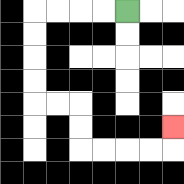{'start': '[5, 0]', 'end': '[7, 5]', 'path_directions': 'L,L,L,L,D,D,D,D,R,R,D,D,R,R,R,R,U', 'path_coordinates': '[[5, 0], [4, 0], [3, 0], [2, 0], [1, 0], [1, 1], [1, 2], [1, 3], [1, 4], [2, 4], [3, 4], [3, 5], [3, 6], [4, 6], [5, 6], [6, 6], [7, 6], [7, 5]]'}